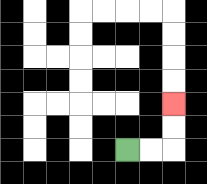{'start': '[5, 6]', 'end': '[7, 4]', 'path_directions': 'R,R,U,U', 'path_coordinates': '[[5, 6], [6, 6], [7, 6], [7, 5], [7, 4]]'}